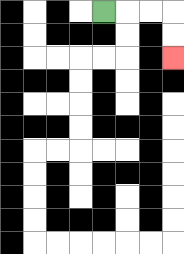{'start': '[4, 0]', 'end': '[7, 2]', 'path_directions': 'R,R,R,D,D', 'path_coordinates': '[[4, 0], [5, 0], [6, 0], [7, 0], [7, 1], [7, 2]]'}